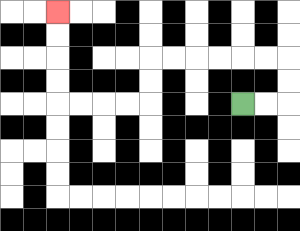{'start': '[10, 4]', 'end': '[2, 0]', 'path_directions': 'R,R,U,U,L,L,L,L,L,L,D,D,L,L,L,L,U,U,U,U', 'path_coordinates': '[[10, 4], [11, 4], [12, 4], [12, 3], [12, 2], [11, 2], [10, 2], [9, 2], [8, 2], [7, 2], [6, 2], [6, 3], [6, 4], [5, 4], [4, 4], [3, 4], [2, 4], [2, 3], [2, 2], [2, 1], [2, 0]]'}